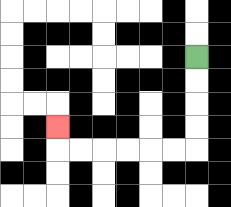{'start': '[8, 2]', 'end': '[2, 5]', 'path_directions': 'D,D,D,D,L,L,L,L,L,L,U', 'path_coordinates': '[[8, 2], [8, 3], [8, 4], [8, 5], [8, 6], [7, 6], [6, 6], [5, 6], [4, 6], [3, 6], [2, 6], [2, 5]]'}